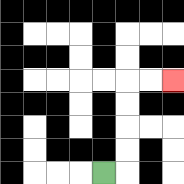{'start': '[4, 7]', 'end': '[7, 3]', 'path_directions': 'R,U,U,U,U,R,R', 'path_coordinates': '[[4, 7], [5, 7], [5, 6], [5, 5], [5, 4], [5, 3], [6, 3], [7, 3]]'}